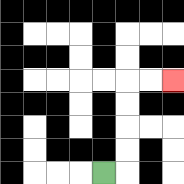{'start': '[4, 7]', 'end': '[7, 3]', 'path_directions': 'R,U,U,U,U,R,R', 'path_coordinates': '[[4, 7], [5, 7], [5, 6], [5, 5], [5, 4], [5, 3], [6, 3], [7, 3]]'}